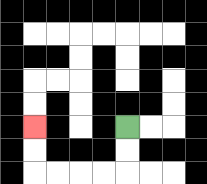{'start': '[5, 5]', 'end': '[1, 5]', 'path_directions': 'D,D,L,L,L,L,U,U', 'path_coordinates': '[[5, 5], [5, 6], [5, 7], [4, 7], [3, 7], [2, 7], [1, 7], [1, 6], [1, 5]]'}